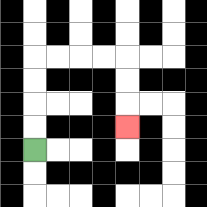{'start': '[1, 6]', 'end': '[5, 5]', 'path_directions': 'U,U,U,U,R,R,R,R,D,D,D', 'path_coordinates': '[[1, 6], [1, 5], [1, 4], [1, 3], [1, 2], [2, 2], [3, 2], [4, 2], [5, 2], [5, 3], [5, 4], [5, 5]]'}